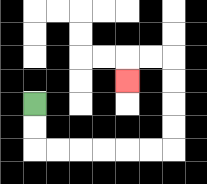{'start': '[1, 4]', 'end': '[5, 3]', 'path_directions': 'D,D,R,R,R,R,R,R,U,U,U,U,L,L,D', 'path_coordinates': '[[1, 4], [1, 5], [1, 6], [2, 6], [3, 6], [4, 6], [5, 6], [6, 6], [7, 6], [7, 5], [7, 4], [7, 3], [7, 2], [6, 2], [5, 2], [5, 3]]'}